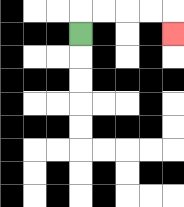{'start': '[3, 1]', 'end': '[7, 1]', 'path_directions': 'U,R,R,R,R,D', 'path_coordinates': '[[3, 1], [3, 0], [4, 0], [5, 0], [6, 0], [7, 0], [7, 1]]'}